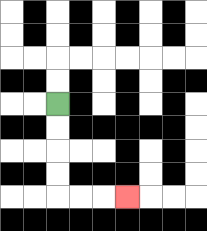{'start': '[2, 4]', 'end': '[5, 8]', 'path_directions': 'D,D,D,D,R,R,R', 'path_coordinates': '[[2, 4], [2, 5], [2, 6], [2, 7], [2, 8], [3, 8], [4, 8], [5, 8]]'}